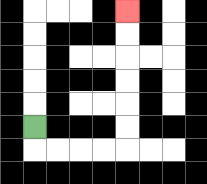{'start': '[1, 5]', 'end': '[5, 0]', 'path_directions': 'D,R,R,R,R,U,U,U,U,U,U', 'path_coordinates': '[[1, 5], [1, 6], [2, 6], [3, 6], [4, 6], [5, 6], [5, 5], [5, 4], [5, 3], [5, 2], [5, 1], [5, 0]]'}